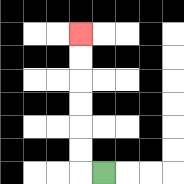{'start': '[4, 7]', 'end': '[3, 1]', 'path_directions': 'L,U,U,U,U,U,U', 'path_coordinates': '[[4, 7], [3, 7], [3, 6], [3, 5], [3, 4], [3, 3], [3, 2], [3, 1]]'}